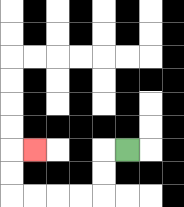{'start': '[5, 6]', 'end': '[1, 6]', 'path_directions': 'L,D,D,L,L,L,L,U,U,R', 'path_coordinates': '[[5, 6], [4, 6], [4, 7], [4, 8], [3, 8], [2, 8], [1, 8], [0, 8], [0, 7], [0, 6], [1, 6]]'}